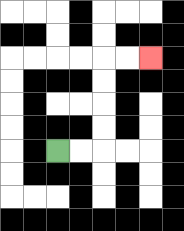{'start': '[2, 6]', 'end': '[6, 2]', 'path_directions': 'R,R,U,U,U,U,R,R', 'path_coordinates': '[[2, 6], [3, 6], [4, 6], [4, 5], [4, 4], [4, 3], [4, 2], [5, 2], [6, 2]]'}